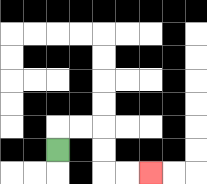{'start': '[2, 6]', 'end': '[6, 7]', 'path_directions': 'U,R,R,D,D,R,R', 'path_coordinates': '[[2, 6], [2, 5], [3, 5], [4, 5], [4, 6], [4, 7], [5, 7], [6, 7]]'}